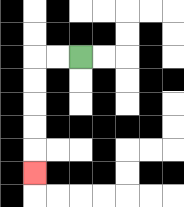{'start': '[3, 2]', 'end': '[1, 7]', 'path_directions': 'L,L,D,D,D,D,D', 'path_coordinates': '[[3, 2], [2, 2], [1, 2], [1, 3], [1, 4], [1, 5], [1, 6], [1, 7]]'}